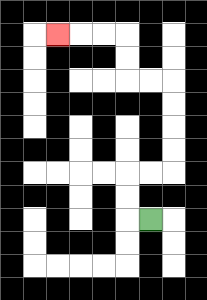{'start': '[6, 9]', 'end': '[2, 1]', 'path_directions': 'L,U,U,R,R,U,U,U,U,L,L,U,U,L,L,L', 'path_coordinates': '[[6, 9], [5, 9], [5, 8], [5, 7], [6, 7], [7, 7], [7, 6], [7, 5], [7, 4], [7, 3], [6, 3], [5, 3], [5, 2], [5, 1], [4, 1], [3, 1], [2, 1]]'}